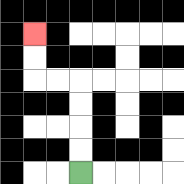{'start': '[3, 7]', 'end': '[1, 1]', 'path_directions': 'U,U,U,U,L,L,U,U', 'path_coordinates': '[[3, 7], [3, 6], [3, 5], [3, 4], [3, 3], [2, 3], [1, 3], [1, 2], [1, 1]]'}